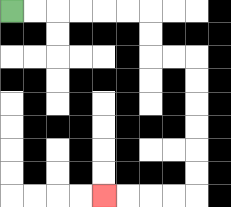{'start': '[0, 0]', 'end': '[4, 8]', 'path_directions': 'R,R,R,R,R,R,D,D,R,R,D,D,D,D,D,D,L,L,L,L', 'path_coordinates': '[[0, 0], [1, 0], [2, 0], [3, 0], [4, 0], [5, 0], [6, 0], [6, 1], [6, 2], [7, 2], [8, 2], [8, 3], [8, 4], [8, 5], [8, 6], [8, 7], [8, 8], [7, 8], [6, 8], [5, 8], [4, 8]]'}